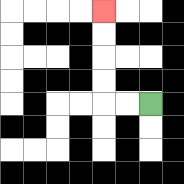{'start': '[6, 4]', 'end': '[4, 0]', 'path_directions': 'L,L,U,U,U,U', 'path_coordinates': '[[6, 4], [5, 4], [4, 4], [4, 3], [4, 2], [4, 1], [4, 0]]'}